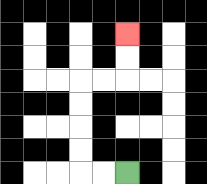{'start': '[5, 7]', 'end': '[5, 1]', 'path_directions': 'L,L,U,U,U,U,R,R,U,U', 'path_coordinates': '[[5, 7], [4, 7], [3, 7], [3, 6], [3, 5], [3, 4], [3, 3], [4, 3], [5, 3], [5, 2], [5, 1]]'}